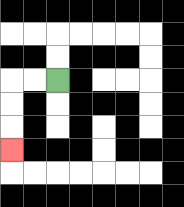{'start': '[2, 3]', 'end': '[0, 6]', 'path_directions': 'L,L,D,D,D', 'path_coordinates': '[[2, 3], [1, 3], [0, 3], [0, 4], [0, 5], [0, 6]]'}